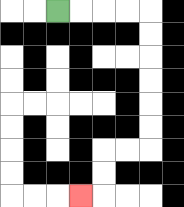{'start': '[2, 0]', 'end': '[3, 8]', 'path_directions': 'R,R,R,R,D,D,D,D,D,D,L,L,D,D,L', 'path_coordinates': '[[2, 0], [3, 0], [4, 0], [5, 0], [6, 0], [6, 1], [6, 2], [6, 3], [6, 4], [6, 5], [6, 6], [5, 6], [4, 6], [4, 7], [4, 8], [3, 8]]'}